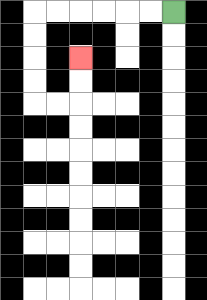{'start': '[7, 0]', 'end': '[3, 2]', 'path_directions': 'L,L,L,L,L,L,D,D,D,D,R,R,U,U', 'path_coordinates': '[[7, 0], [6, 0], [5, 0], [4, 0], [3, 0], [2, 0], [1, 0], [1, 1], [1, 2], [1, 3], [1, 4], [2, 4], [3, 4], [3, 3], [3, 2]]'}